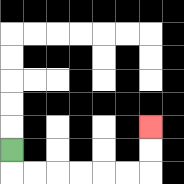{'start': '[0, 6]', 'end': '[6, 5]', 'path_directions': 'D,R,R,R,R,R,R,U,U', 'path_coordinates': '[[0, 6], [0, 7], [1, 7], [2, 7], [3, 7], [4, 7], [5, 7], [6, 7], [6, 6], [6, 5]]'}